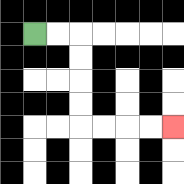{'start': '[1, 1]', 'end': '[7, 5]', 'path_directions': 'R,R,D,D,D,D,R,R,R,R', 'path_coordinates': '[[1, 1], [2, 1], [3, 1], [3, 2], [3, 3], [3, 4], [3, 5], [4, 5], [5, 5], [6, 5], [7, 5]]'}